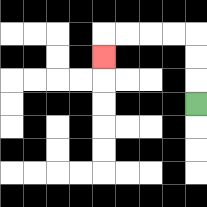{'start': '[8, 4]', 'end': '[4, 2]', 'path_directions': 'U,U,U,L,L,L,L,D', 'path_coordinates': '[[8, 4], [8, 3], [8, 2], [8, 1], [7, 1], [6, 1], [5, 1], [4, 1], [4, 2]]'}